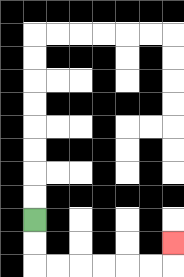{'start': '[1, 9]', 'end': '[7, 10]', 'path_directions': 'D,D,R,R,R,R,R,R,U', 'path_coordinates': '[[1, 9], [1, 10], [1, 11], [2, 11], [3, 11], [4, 11], [5, 11], [6, 11], [7, 11], [7, 10]]'}